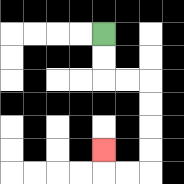{'start': '[4, 1]', 'end': '[4, 6]', 'path_directions': 'D,D,R,R,D,D,D,D,L,L,U', 'path_coordinates': '[[4, 1], [4, 2], [4, 3], [5, 3], [6, 3], [6, 4], [6, 5], [6, 6], [6, 7], [5, 7], [4, 7], [4, 6]]'}